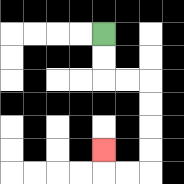{'start': '[4, 1]', 'end': '[4, 6]', 'path_directions': 'D,D,R,R,D,D,D,D,L,L,U', 'path_coordinates': '[[4, 1], [4, 2], [4, 3], [5, 3], [6, 3], [6, 4], [6, 5], [6, 6], [6, 7], [5, 7], [4, 7], [4, 6]]'}